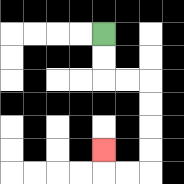{'start': '[4, 1]', 'end': '[4, 6]', 'path_directions': 'D,D,R,R,D,D,D,D,L,L,U', 'path_coordinates': '[[4, 1], [4, 2], [4, 3], [5, 3], [6, 3], [6, 4], [6, 5], [6, 6], [6, 7], [5, 7], [4, 7], [4, 6]]'}